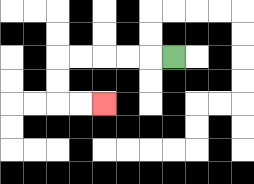{'start': '[7, 2]', 'end': '[4, 4]', 'path_directions': 'L,L,L,L,L,D,D,R,R', 'path_coordinates': '[[7, 2], [6, 2], [5, 2], [4, 2], [3, 2], [2, 2], [2, 3], [2, 4], [3, 4], [4, 4]]'}